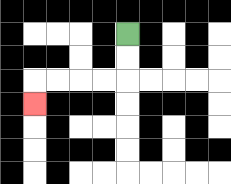{'start': '[5, 1]', 'end': '[1, 4]', 'path_directions': 'D,D,L,L,L,L,D', 'path_coordinates': '[[5, 1], [5, 2], [5, 3], [4, 3], [3, 3], [2, 3], [1, 3], [1, 4]]'}